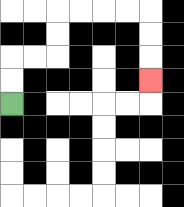{'start': '[0, 4]', 'end': '[6, 3]', 'path_directions': 'U,U,R,R,U,U,R,R,R,R,D,D,D', 'path_coordinates': '[[0, 4], [0, 3], [0, 2], [1, 2], [2, 2], [2, 1], [2, 0], [3, 0], [4, 0], [5, 0], [6, 0], [6, 1], [6, 2], [6, 3]]'}